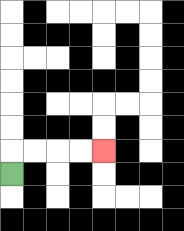{'start': '[0, 7]', 'end': '[4, 6]', 'path_directions': 'U,R,R,R,R', 'path_coordinates': '[[0, 7], [0, 6], [1, 6], [2, 6], [3, 6], [4, 6]]'}